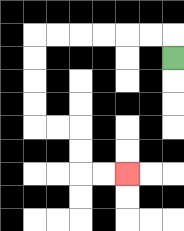{'start': '[7, 2]', 'end': '[5, 7]', 'path_directions': 'U,L,L,L,L,L,L,D,D,D,D,R,R,D,D,R,R', 'path_coordinates': '[[7, 2], [7, 1], [6, 1], [5, 1], [4, 1], [3, 1], [2, 1], [1, 1], [1, 2], [1, 3], [1, 4], [1, 5], [2, 5], [3, 5], [3, 6], [3, 7], [4, 7], [5, 7]]'}